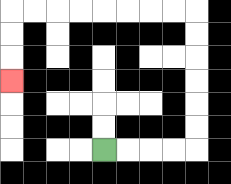{'start': '[4, 6]', 'end': '[0, 3]', 'path_directions': 'R,R,R,R,U,U,U,U,U,U,L,L,L,L,L,L,L,L,D,D,D', 'path_coordinates': '[[4, 6], [5, 6], [6, 6], [7, 6], [8, 6], [8, 5], [8, 4], [8, 3], [8, 2], [8, 1], [8, 0], [7, 0], [6, 0], [5, 0], [4, 0], [3, 0], [2, 0], [1, 0], [0, 0], [0, 1], [0, 2], [0, 3]]'}